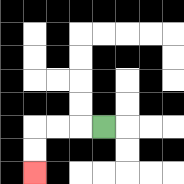{'start': '[4, 5]', 'end': '[1, 7]', 'path_directions': 'L,L,L,D,D', 'path_coordinates': '[[4, 5], [3, 5], [2, 5], [1, 5], [1, 6], [1, 7]]'}